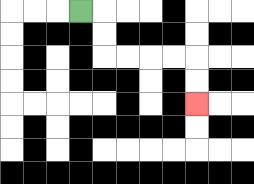{'start': '[3, 0]', 'end': '[8, 4]', 'path_directions': 'R,D,D,R,R,R,R,D,D', 'path_coordinates': '[[3, 0], [4, 0], [4, 1], [4, 2], [5, 2], [6, 2], [7, 2], [8, 2], [8, 3], [8, 4]]'}